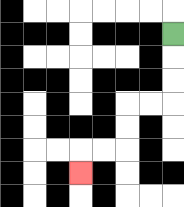{'start': '[7, 1]', 'end': '[3, 7]', 'path_directions': 'D,D,D,L,L,D,D,L,L,D', 'path_coordinates': '[[7, 1], [7, 2], [7, 3], [7, 4], [6, 4], [5, 4], [5, 5], [5, 6], [4, 6], [3, 6], [3, 7]]'}